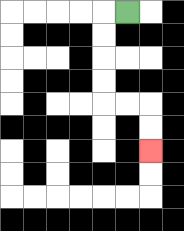{'start': '[5, 0]', 'end': '[6, 6]', 'path_directions': 'L,D,D,D,D,R,R,D,D', 'path_coordinates': '[[5, 0], [4, 0], [4, 1], [4, 2], [4, 3], [4, 4], [5, 4], [6, 4], [6, 5], [6, 6]]'}